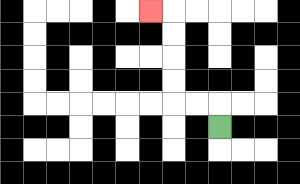{'start': '[9, 5]', 'end': '[6, 0]', 'path_directions': 'U,L,L,U,U,U,U,L', 'path_coordinates': '[[9, 5], [9, 4], [8, 4], [7, 4], [7, 3], [7, 2], [7, 1], [7, 0], [6, 0]]'}